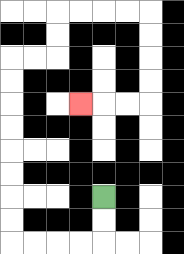{'start': '[4, 8]', 'end': '[3, 4]', 'path_directions': 'D,D,L,L,L,L,U,U,U,U,U,U,U,U,R,R,U,U,R,R,R,R,D,D,D,D,L,L,L', 'path_coordinates': '[[4, 8], [4, 9], [4, 10], [3, 10], [2, 10], [1, 10], [0, 10], [0, 9], [0, 8], [0, 7], [0, 6], [0, 5], [0, 4], [0, 3], [0, 2], [1, 2], [2, 2], [2, 1], [2, 0], [3, 0], [4, 0], [5, 0], [6, 0], [6, 1], [6, 2], [6, 3], [6, 4], [5, 4], [4, 4], [3, 4]]'}